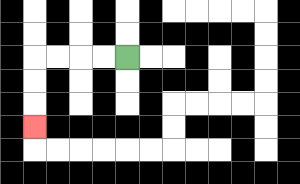{'start': '[5, 2]', 'end': '[1, 5]', 'path_directions': 'L,L,L,L,D,D,D', 'path_coordinates': '[[5, 2], [4, 2], [3, 2], [2, 2], [1, 2], [1, 3], [1, 4], [1, 5]]'}